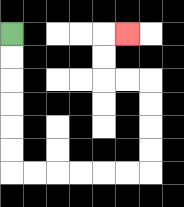{'start': '[0, 1]', 'end': '[5, 1]', 'path_directions': 'D,D,D,D,D,D,R,R,R,R,R,R,U,U,U,U,L,L,U,U,R', 'path_coordinates': '[[0, 1], [0, 2], [0, 3], [0, 4], [0, 5], [0, 6], [0, 7], [1, 7], [2, 7], [3, 7], [4, 7], [5, 7], [6, 7], [6, 6], [6, 5], [6, 4], [6, 3], [5, 3], [4, 3], [4, 2], [4, 1], [5, 1]]'}